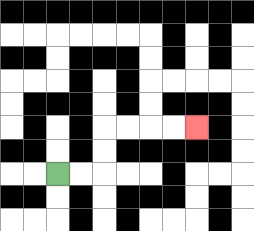{'start': '[2, 7]', 'end': '[8, 5]', 'path_directions': 'R,R,U,U,R,R,R,R', 'path_coordinates': '[[2, 7], [3, 7], [4, 7], [4, 6], [4, 5], [5, 5], [6, 5], [7, 5], [8, 5]]'}